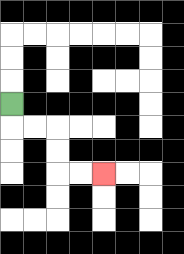{'start': '[0, 4]', 'end': '[4, 7]', 'path_directions': 'D,R,R,D,D,R,R', 'path_coordinates': '[[0, 4], [0, 5], [1, 5], [2, 5], [2, 6], [2, 7], [3, 7], [4, 7]]'}